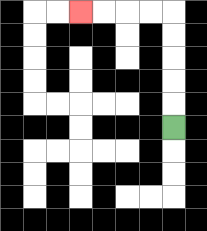{'start': '[7, 5]', 'end': '[3, 0]', 'path_directions': 'U,U,U,U,U,L,L,L,L', 'path_coordinates': '[[7, 5], [7, 4], [7, 3], [7, 2], [7, 1], [7, 0], [6, 0], [5, 0], [4, 0], [3, 0]]'}